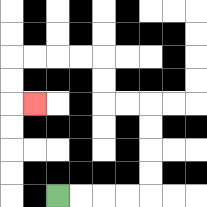{'start': '[2, 8]', 'end': '[1, 4]', 'path_directions': 'R,R,R,R,U,U,U,U,L,L,U,U,L,L,L,L,D,D,R', 'path_coordinates': '[[2, 8], [3, 8], [4, 8], [5, 8], [6, 8], [6, 7], [6, 6], [6, 5], [6, 4], [5, 4], [4, 4], [4, 3], [4, 2], [3, 2], [2, 2], [1, 2], [0, 2], [0, 3], [0, 4], [1, 4]]'}